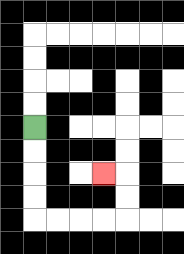{'start': '[1, 5]', 'end': '[4, 7]', 'path_directions': 'D,D,D,D,R,R,R,R,U,U,L', 'path_coordinates': '[[1, 5], [1, 6], [1, 7], [1, 8], [1, 9], [2, 9], [3, 9], [4, 9], [5, 9], [5, 8], [5, 7], [4, 7]]'}